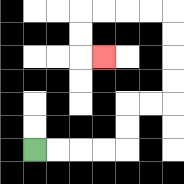{'start': '[1, 6]', 'end': '[4, 2]', 'path_directions': 'R,R,R,R,U,U,R,R,U,U,U,U,L,L,L,L,D,D,R', 'path_coordinates': '[[1, 6], [2, 6], [3, 6], [4, 6], [5, 6], [5, 5], [5, 4], [6, 4], [7, 4], [7, 3], [7, 2], [7, 1], [7, 0], [6, 0], [5, 0], [4, 0], [3, 0], [3, 1], [3, 2], [4, 2]]'}